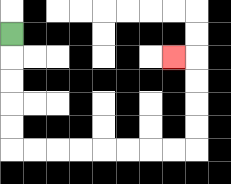{'start': '[0, 1]', 'end': '[7, 2]', 'path_directions': 'D,D,D,D,D,R,R,R,R,R,R,R,R,U,U,U,U,L', 'path_coordinates': '[[0, 1], [0, 2], [0, 3], [0, 4], [0, 5], [0, 6], [1, 6], [2, 6], [3, 6], [4, 6], [5, 6], [6, 6], [7, 6], [8, 6], [8, 5], [8, 4], [8, 3], [8, 2], [7, 2]]'}